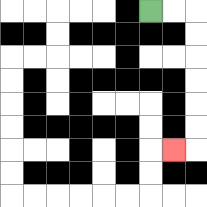{'start': '[6, 0]', 'end': '[7, 6]', 'path_directions': 'R,R,D,D,D,D,D,D,L', 'path_coordinates': '[[6, 0], [7, 0], [8, 0], [8, 1], [8, 2], [8, 3], [8, 4], [8, 5], [8, 6], [7, 6]]'}